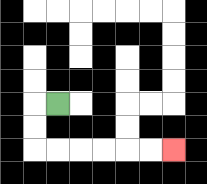{'start': '[2, 4]', 'end': '[7, 6]', 'path_directions': 'L,D,D,R,R,R,R,R,R', 'path_coordinates': '[[2, 4], [1, 4], [1, 5], [1, 6], [2, 6], [3, 6], [4, 6], [5, 6], [6, 6], [7, 6]]'}